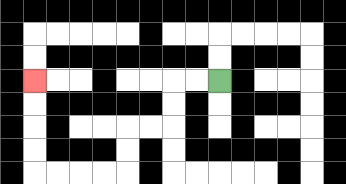{'start': '[9, 3]', 'end': '[1, 3]', 'path_directions': 'L,L,D,D,L,L,D,D,L,L,L,L,U,U,U,U', 'path_coordinates': '[[9, 3], [8, 3], [7, 3], [7, 4], [7, 5], [6, 5], [5, 5], [5, 6], [5, 7], [4, 7], [3, 7], [2, 7], [1, 7], [1, 6], [1, 5], [1, 4], [1, 3]]'}